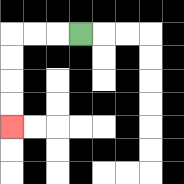{'start': '[3, 1]', 'end': '[0, 5]', 'path_directions': 'L,L,L,D,D,D,D', 'path_coordinates': '[[3, 1], [2, 1], [1, 1], [0, 1], [0, 2], [0, 3], [0, 4], [0, 5]]'}